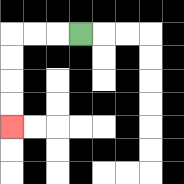{'start': '[3, 1]', 'end': '[0, 5]', 'path_directions': 'L,L,L,D,D,D,D', 'path_coordinates': '[[3, 1], [2, 1], [1, 1], [0, 1], [0, 2], [0, 3], [0, 4], [0, 5]]'}